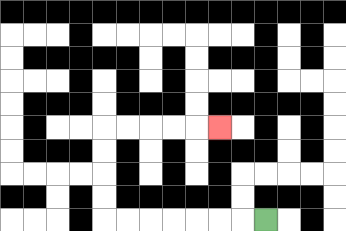{'start': '[11, 9]', 'end': '[9, 5]', 'path_directions': 'L,L,L,L,L,L,L,U,U,U,U,R,R,R,R,R', 'path_coordinates': '[[11, 9], [10, 9], [9, 9], [8, 9], [7, 9], [6, 9], [5, 9], [4, 9], [4, 8], [4, 7], [4, 6], [4, 5], [5, 5], [6, 5], [7, 5], [8, 5], [9, 5]]'}